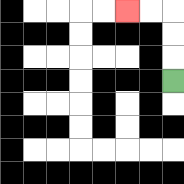{'start': '[7, 3]', 'end': '[5, 0]', 'path_directions': 'U,U,U,L,L', 'path_coordinates': '[[7, 3], [7, 2], [7, 1], [7, 0], [6, 0], [5, 0]]'}